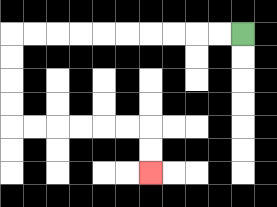{'start': '[10, 1]', 'end': '[6, 7]', 'path_directions': 'L,L,L,L,L,L,L,L,L,L,D,D,D,D,R,R,R,R,R,R,D,D', 'path_coordinates': '[[10, 1], [9, 1], [8, 1], [7, 1], [6, 1], [5, 1], [4, 1], [3, 1], [2, 1], [1, 1], [0, 1], [0, 2], [0, 3], [0, 4], [0, 5], [1, 5], [2, 5], [3, 5], [4, 5], [5, 5], [6, 5], [6, 6], [6, 7]]'}